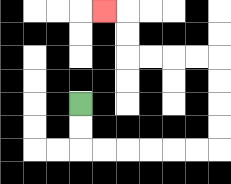{'start': '[3, 4]', 'end': '[4, 0]', 'path_directions': 'D,D,R,R,R,R,R,R,U,U,U,U,L,L,L,L,U,U,L', 'path_coordinates': '[[3, 4], [3, 5], [3, 6], [4, 6], [5, 6], [6, 6], [7, 6], [8, 6], [9, 6], [9, 5], [9, 4], [9, 3], [9, 2], [8, 2], [7, 2], [6, 2], [5, 2], [5, 1], [5, 0], [4, 0]]'}